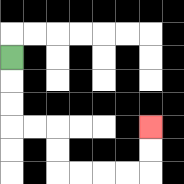{'start': '[0, 2]', 'end': '[6, 5]', 'path_directions': 'D,D,D,R,R,D,D,R,R,R,R,U,U', 'path_coordinates': '[[0, 2], [0, 3], [0, 4], [0, 5], [1, 5], [2, 5], [2, 6], [2, 7], [3, 7], [4, 7], [5, 7], [6, 7], [6, 6], [6, 5]]'}